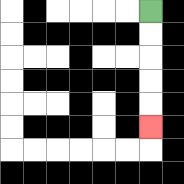{'start': '[6, 0]', 'end': '[6, 5]', 'path_directions': 'D,D,D,D,D', 'path_coordinates': '[[6, 0], [6, 1], [6, 2], [6, 3], [6, 4], [6, 5]]'}